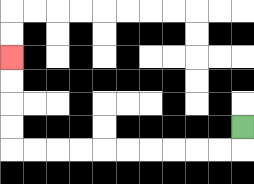{'start': '[10, 5]', 'end': '[0, 2]', 'path_directions': 'D,L,L,L,L,L,L,L,L,L,L,U,U,U,U', 'path_coordinates': '[[10, 5], [10, 6], [9, 6], [8, 6], [7, 6], [6, 6], [5, 6], [4, 6], [3, 6], [2, 6], [1, 6], [0, 6], [0, 5], [0, 4], [0, 3], [0, 2]]'}